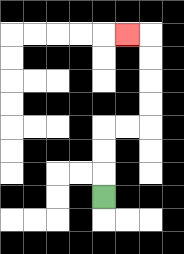{'start': '[4, 8]', 'end': '[5, 1]', 'path_directions': 'U,U,U,R,R,U,U,U,U,L', 'path_coordinates': '[[4, 8], [4, 7], [4, 6], [4, 5], [5, 5], [6, 5], [6, 4], [6, 3], [6, 2], [6, 1], [5, 1]]'}